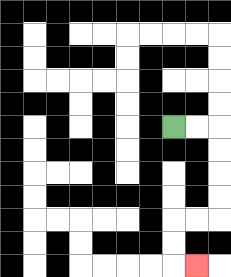{'start': '[7, 5]', 'end': '[8, 11]', 'path_directions': 'R,R,D,D,D,D,L,L,D,D,R', 'path_coordinates': '[[7, 5], [8, 5], [9, 5], [9, 6], [9, 7], [9, 8], [9, 9], [8, 9], [7, 9], [7, 10], [7, 11], [8, 11]]'}